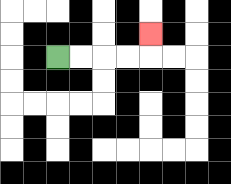{'start': '[2, 2]', 'end': '[6, 1]', 'path_directions': 'R,R,R,R,U', 'path_coordinates': '[[2, 2], [3, 2], [4, 2], [5, 2], [6, 2], [6, 1]]'}